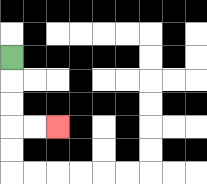{'start': '[0, 2]', 'end': '[2, 5]', 'path_directions': 'D,D,D,R,R', 'path_coordinates': '[[0, 2], [0, 3], [0, 4], [0, 5], [1, 5], [2, 5]]'}